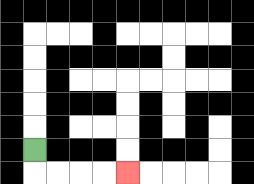{'start': '[1, 6]', 'end': '[5, 7]', 'path_directions': 'D,R,R,R,R', 'path_coordinates': '[[1, 6], [1, 7], [2, 7], [3, 7], [4, 7], [5, 7]]'}